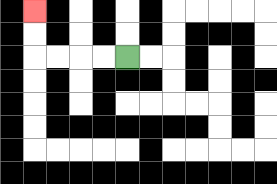{'start': '[5, 2]', 'end': '[1, 0]', 'path_directions': 'L,L,L,L,U,U', 'path_coordinates': '[[5, 2], [4, 2], [3, 2], [2, 2], [1, 2], [1, 1], [1, 0]]'}